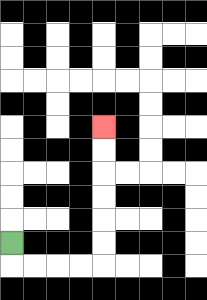{'start': '[0, 10]', 'end': '[4, 5]', 'path_directions': 'D,R,R,R,R,U,U,U,U,U,U', 'path_coordinates': '[[0, 10], [0, 11], [1, 11], [2, 11], [3, 11], [4, 11], [4, 10], [4, 9], [4, 8], [4, 7], [4, 6], [4, 5]]'}